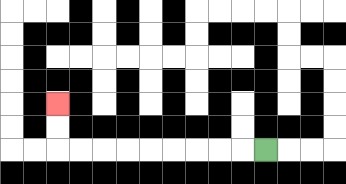{'start': '[11, 6]', 'end': '[2, 4]', 'path_directions': 'L,L,L,L,L,L,L,L,L,U,U', 'path_coordinates': '[[11, 6], [10, 6], [9, 6], [8, 6], [7, 6], [6, 6], [5, 6], [4, 6], [3, 6], [2, 6], [2, 5], [2, 4]]'}